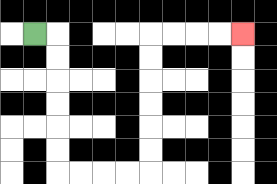{'start': '[1, 1]', 'end': '[10, 1]', 'path_directions': 'R,D,D,D,D,D,D,R,R,R,R,U,U,U,U,U,U,R,R,R,R', 'path_coordinates': '[[1, 1], [2, 1], [2, 2], [2, 3], [2, 4], [2, 5], [2, 6], [2, 7], [3, 7], [4, 7], [5, 7], [6, 7], [6, 6], [6, 5], [6, 4], [6, 3], [6, 2], [6, 1], [7, 1], [8, 1], [9, 1], [10, 1]]'}